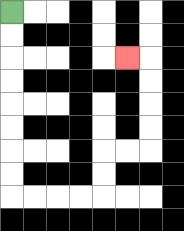{'start': '[0, 0]', 'end': '[5, 2]', 'path_directions': 'D,D,D,D,D,D,D,D,R,R,R,R,U,U,R,R,U,U,U,U,L', 'path_coordinates': '[[0, 0], [0, 1], [0, 2], [0, 3], [0, 4], [0, 5], [0, 6], [0, 7], [0, 8], [1, 8], [2, 8], [3, 8], [4, 8], [4, 7], [4, 6], [5, 6], [6, 6], [6, 5], [6, 4], [6, 3], [6, 2], [5, 2]]'}